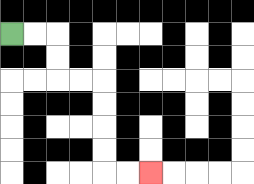{'start': '[0, 1]', 'end': '[6, 7]', 'path_directions': 'R,R,D,D,R,R,D,D,D,D,R,R', 'path_coordinates': '[[0, 1], [1, 1], [2, 1], [2, 2], [2, 3], [3, 3], [4, 3], [4, 4], [4, 5], [4, 6], [4, 7], [5, 7], [6, 7]]'}